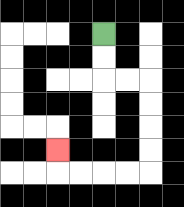{'start': '[4, 1]', 'end': '[2, 6]', 'path_directions': 'D,D,R,R,D,D,D,D,L,L,L,L,U', 'path_coordinates': '[[4, 1], [4, 2], [4, 3], [5, 3], [6, 3], [6, 4], [6, 5], [6, 6], [6, 7], [5, 7], [4, 7], [3, 7], [2, 7], [2, 6]]'}